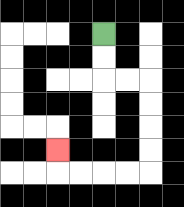{'start': '[4, 1]', 'end': '[2, 6]', 'path_directions': 'D,D,R,R,D,D,D,D,L,L,L,L,U', 'path_coordinates': '[[4, 1], [4, 2], [4, 3], [5, 3], [6, 3], [6, 4], [6, 5], [6, 6], [6, 7], [5, 7], [4, 7], [3, 7], [2, 7], [2, 6]]'}